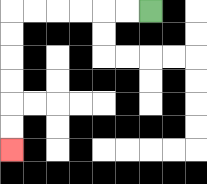{'start': '[6, 0]', 'end': '[0, 6]', 'path_directions': 'L,L,L,L,L,L,D,D,D,D,D,D', 'path_coordinates': '[[6, 0], [5, 0], [4, 0], [3, 0], [2, 0], [1, 0], [0, 0], [0, 1], [0, 2], [0, 3], [0, 4], [0, 5], [0, 6]]'}